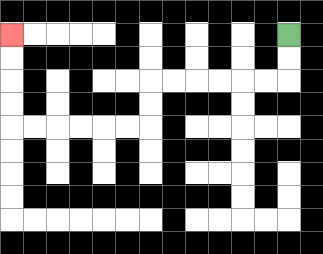{'start': '[12, 1]', 'end': '[0, 1]', 'path_directions': 'D,D,L,L,L,L,L,L,D,D,L,L,L,L,L,L,U,U,U,U', 'path_coordinates': '[[12, 1], [12, 2], [12, 3], [11, 3], [10, 3], [9, 3], [8, 3], [7, 3], [6, 3], [6, 4], [6, 5], [5, 5], [4, 5], [3, 5], [2, 5], [1, 5], [0, 5], [0, 4], [0, 3], [0, 2], [0, 1]]'}